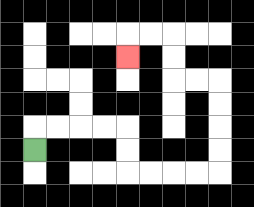{'start': '[1, 6]', 'end': '[5, 2]', 'path_directions': 'U,R,R,R,R,D,D,R,R,R,R,U,U,U,U,L,L,U,U,L,L,D', 'path_coordinates': '[[1, 6], [1, 5], [2, 5], [3, 5], [4, 5], [5, 5], [5, 6], [5, 7], [6, 7], [7, 7], [8, 7], [9, 7], [9, 6], [9, 5], [9, 4], [9, 3], [8, 3], [7, 3], [7, 2], [7, 1], [6, 1], [5, 1], [5, 2]]'}